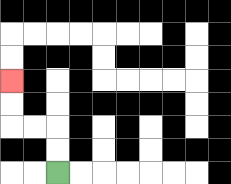{'start': '[2, 7]', 'end': '[0, 3]', 'path_directions': 'U,U,L,L,U,U', 'path_coordinates': '[[2, 7], [2, 6], [2, 5], [1, 5], [0, 5], [0, 4], [0, 3]]'}